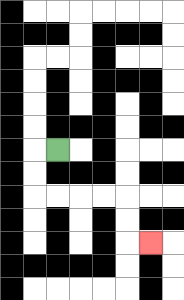{'start': '[2, 6]', 'end': '[6, 10]', 'path_directions': 'L,D,D,R,R,R,R,D,D,R', 'path_coordinates': '[[2, 6], [1, 6], [1, 7], [1, 8], [2, 8], [3, 8], [4, 8], [5, 8], [5, 9], [5, 10], [6, 10]]'}